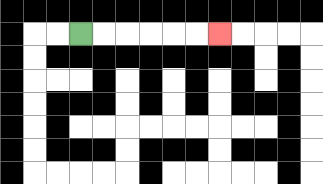{'start': '[3, 1]', 'end': '[9, 1]', 'path_directions': 'R,R,R,R,R,R', 'path_coordinates': '[[3, 1], [4, 1], [5, 1], [6, 1], [7, 1], [8, 1], [9, 1]]'}